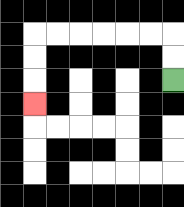{'start': '[7, 3]', 'end': '[1, 4]', 'path_directions': 'U,U,L,L,L,L,L,L,D,D,D', 'path_coordinates': '[[7, 3], [7, 2], [7, 1], [6, 1], [5, 1], [4, 1], [3, 1], [2, 1], [1, 1], [1, 2], [1, 3], [1, 4]]'}